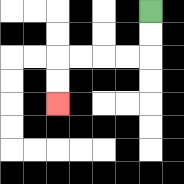{'start': '[6, 0]', 'end': '[2, 4]', 'path_directions': 'D,D,L,L,L,L,D,D', 'path_coordinates': '[[6, 0], [6, 1], [6, 2], [5, 2], [4, 2], [3, 2], [2, 2], [2, 3], [2, 4]]'}